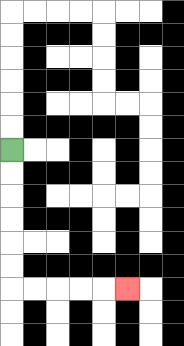{'start': '[0, 6]', 'end': '[5, 12]', 'path_directions': 'D,D,D,D,D,D,R,R,R,R,R', 'path_coordinates': '[[0, 6], [0, 7], [0, 8], [0, 9], [0, 10], [0, 11], [0, 12], [1, 12], [2, 12], [3, 12], [4, 12], [5, 12]]'}